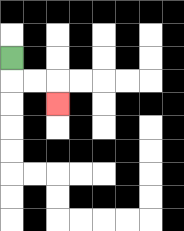{'start': '[0, 2]', 'end': '[2, 4]', 'path_directions': 'D,R,R,D', 'path_coordinates': '[[0, 2], [0, 3], [1, 3], [2, 3], [2, 4]]'}